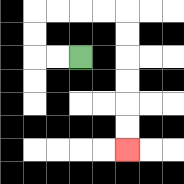{'start': '[3, 2]', 'end': '[5, 6]', 'path_directions': 'L,L,U,U,R,R,R,R,D,D,D,D,D,D', 'path_coordinates': '[[3, 2], [2, 2], [1, 2], [1, 1], [1, 0], [2, 0], [3, 0], [4, 0], [5, 0], [5, 1], [5, 2], [5, 3], [5, 4], [5, 5], [5, 6]]'}